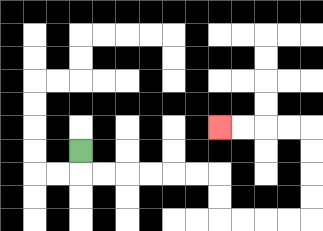{'start': '[3, 6]', 'end': '[9, 5]', 'path_directions': 'D,R,R,R,R,R,R,D,D,R,R,R,R,U,U,U,U,L,L,L,L', 'path_coordinates': '[[3, 6], [3, 7], [4, 7], [5, 7], [6, 7], [7, 7], [8, 7], [9, 7], [9, 8], [9, 9], [10, 9], [11, 9], [12, 9], [13, 9], [13, 8], [13, 7], [13, 6], [13, 5], [12, 5], [11, 5], [10, 5], [9, 5]]'}